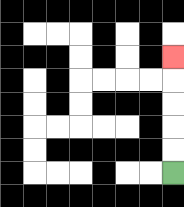{'start': '[7, 7]', 'end': '[7, 2]', 'path_directions': 'U,U,U,U,U', 'path_coordinates': '[[7, 7], [7, 6], [7, 5], [7, 4], [7, 3], [7, 2]]'}